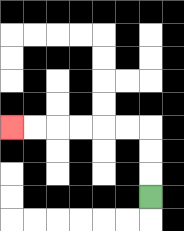{'start': '[6, 8]', 'end': '[0, 5]', 'path_directions': 'U,U,U,L,L,L,L,L,L', 'path_coordinates': '[[6, 8], [6, 7], [6, 6], [6, 5], [5, 5], [4, 5], [3, 5], [2, 5], [1, 5], [0, 5]]'}